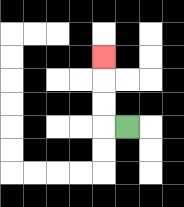{'start': '[5, 5]', 'end': '[4, 2]', 'path_directions': 'L,U,U,U', 'path_coordinates': '[[5, 5], [4, 5], [4, 4], [4, 3], [4, 2]]'}